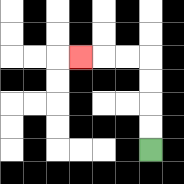{'start': '[6, 6]', 'end': '[3, 2]', 'path_directions': 'U,U,U,U,L,L,L', 'path_coordinates': '[[6, 6], [6, 5], [6, 4], [6, 3], [6, 2], [5, 2], [4, 2], [3, 2]]'}